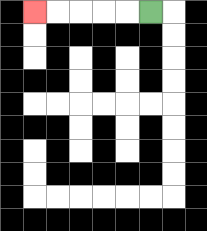{'start': '[6, 0]', 'end': '[1, 0]', 'path_directions': 'L,L,L,L,L', 'path_coordinates': '[[6, 0], [5, 0], [4, 0], [3, 0], [2, 0], [1, 0]]'}